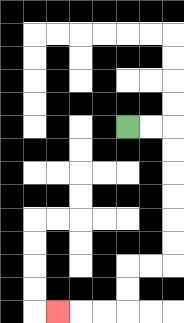{'start': '[5, 5]', 'end': '[2, 13]', 'path_directions': 'R,R,D,D,D,D,D,D,L,L,D,D,L,L,L', 'path_coordinates': '[[5, 5], [6, 5], [7, 5], [7, 6], [7, 7], [7, 8], [7, 9], [7, 10], [7, 11], [6, 11], [5, 11], [5, 12], [5, 13], [4, 13], [3, 13], [2, 13]]'}